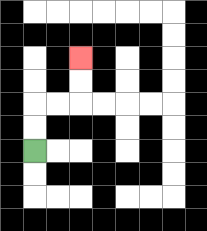{'start': '[1, 6]', 'end': '[3, 2]', 'path_directions': 'U,U,R,R,U,U', 'path_coordinates': '[[1, 6], [1, 5], [1, 4], [2, 4], [3, 4], [3, 3], [3, 2]]'}